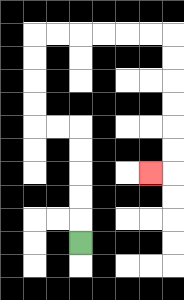{'start': '[3, 10]', 'end': '[6, 7]', 'path_directions': 'U,U,U,U,U,L,L,U,U,U,U,R,R,R,R,R,R,D,D,D,D,D,D,L', 'path_coordinates': '[[3, 10], [3, 9], [3, 8], [3, 7], [3, 6], [3, 5], [2, 5], [1, 5], [1, 4], [1, 3], [1, 2], [1, 1], [2, 1], [3, 1], [4, 1], [5, 1], [6, 1], [7, 1], [7, 2], [7, 3], [7, 4], [7, 5], [7, 6], [7, 7], [6, 7]]'}